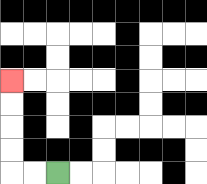{'start': '[2, 7]', 'end': '[0, 3]', 'path_directions': 'L,L,U,U,U,U', 'path_coordinates': '[[2, 7], [1, 7], [0, 7], [0, 6], [0, 5], [0, 4], [0, 3]]'}